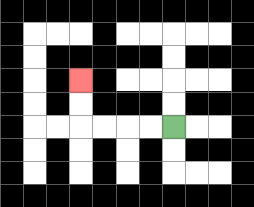{'start': '[7, 5]', 'end': '[3, 3]', 'path_directions': 'L,L,L,L,U,U', 'path_coordinates': '[[7, 5], [6, 5], [5, 5], [4, 5], [3, 5], [3, 4], [3, 3]]'}